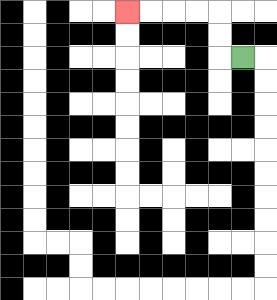{'start': '[10, 2]', 'end': '[5, 0]', 'path_directions': 'L,U,U,L,L,L,L', 'path_coordinates': '[[10, 2], [9, 2], [9, 1], [9, 0], [8, 0], [7, 0], [6, 0], [5, 0]]'}